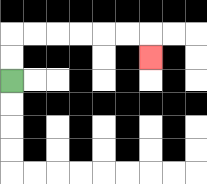{'start': '[0, 3]', 'end': '[6, 2]', 'path_directions': 'U,U,R,R,R,R,R,R,D', 'path_coordinates': '[[0, 3], [0, 2], [0, 1], [1, 1], [2, 1], [3, 1], [4, 1], [5, 1], [6, 1], [6, 2]]'}